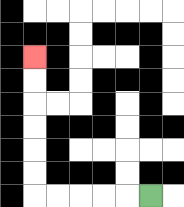{'start': '[6, 8]', 'end': '[1, 2]', 'path_directions': 'L,L,L,L,L,U,U,U,U,U,U', 'path_coordinates': '[[6, 8], [5, 8], [4, 8], [3, 8], [2, 8], [1, 8], [1, 7], [1, 6], [1, 5], [1, 4], [1, 3], [1, 2]]'}